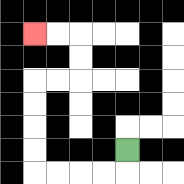{'start': '[5, 6]', 'end': '[1, 1]', 'path_directions': 'D,L,L,L,L,U,U,U,U,R,R,U,U,L,L', 'path_coordinates': '[[5, 6], [5, 7], [4, 7], [3, 7], [2, 7], [1, 7], [1, 6], [1, 5], [1, 4], [1, 3], [2, 3], [3, 3], [3, 2], [3, 1], [2, 1], [1, 1]]'}